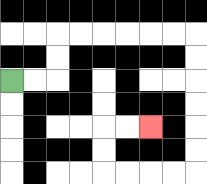{'start': '[0, 3]', 'end': '[6, 5]', 'path_directions': 'R,R,U,U,R,R,R,R,R,R,D,D,D,D,D,D,L,L,L,L,U,U,R,R', 'path_coordinates': '[[0, 3], [1, 3], [2, 3], [2, 2], [2, 1], [3, 1], [4, 1], [5, 1], [6, 1], [7, 1], [8, 1], [8, 2], [8, 3], [8, 4], [8, 5], [8, 6], [8, 7], [7, 7], [6, 7], [5, 7], [4, 7], [4, 6], [4, 5], [5, 5], [6, 5]]'}